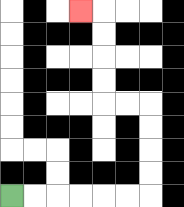{'start': '[0, 8]', 'end': '[3, 0]', 'path_directions': 'R,R,R,R,R,R,U,U,U,U,L,L,U,U,U,U,L', 'path_coordinates': '[[0, 8], [1, 8], [2, 8], [3, 8], [4, 8], [5, 8], [6, 8], [6, 7], [6, 6], [6, 5], [6, 4], [5, 4], [4, 4], [4, 3], [4, 2], [4, 1], [4, 0], [3, 0]]'}